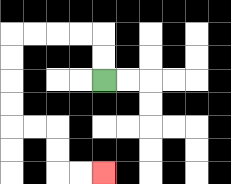{'start': '[4, 3]', 'end': '[4, 7]', 'path_directions': 'U,U,L,L,L,L,D,D,D,D,R,R,D,D,R,R', 'path_coordinates': '[[4, 3], [4, 2], [4, 1], [3, 1], [2, 1], [1, 1], [0, 1], [0, 2], [0, 3], [0, 4], [0, 5], [1, 5], [2, 5], [2, 6], [2, 7], [3, 7], [4, 7]]'}